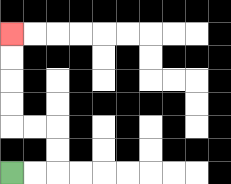{'start': '[0, 7]', 'end': '[0, 1]', 'path_directions': 'R,R,U,U,L,L,U,U,U,U', 'path_coordinates': '[[0, 7], [1, 7], [2, 7], [2, 6], [2, 5], [1, 5], [0, 5], [0, 4], [0, 3], [0, 2], [0, 1]]'}